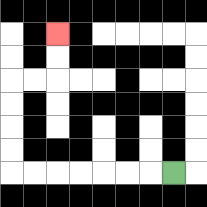{'start': '[7, 7]', 'end': '[2, 1]', 'path_directions': 'L,L,L,L,L,L,L,U,U,U,U,R,R,U,U', 'path_coordinates': '[[7, 7], [6, 7], [5, 7], [4, 7], [3, 7], [2, 7], [1, 7], [0, 7], [0, 6], [0, 5], [0, 4], [0, 3], [1, 3], [2, 3], [2, 2], [2, 1]]'}